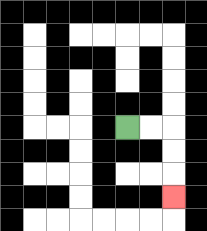{'start': '[5, 5]', 'end': '[7, 8]', 'path_directions': 'R,R,D,D,D', 'path_coordinates': '[[5, 5], [6, 5], [7, 5], [7, 6], [7, 7], [7, 8]]'}